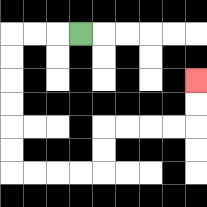{'start': '[3, 1]', 'end': '[8, 3]', 'path_directions': 'L,L,L,D,D,D,D,D,D,R,R,R,R,U,U,R,R,R,R,U,U', 'path_coordinates': '[[3, 1], [2, 1], [1, 1], [0, 1], [0, 2], [0, 3], [0, 4], [0, 5], [0, 6], [0, 7], [1, 7], [2, 7], [3, 7], [4, 7], [4, 6], [4, 5], [5, 5], [6, 5], [7, 5], [8, 5], [8, 4], [8, 3]]'}